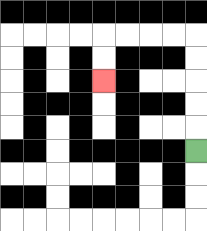{'start': '[8, 6]', 'end': '[4, 3]', 'path_directions': 'U,U,U,U,U,L,L,L,L,D,D', 'path_coordinates': '[[8, 6], [8, 5], [8, 4], [8, 3], [8, 2], [8, 1], [7, 1], [6, 1], [5, 1], [4, 1], [4, 2], [4, 3]]'}